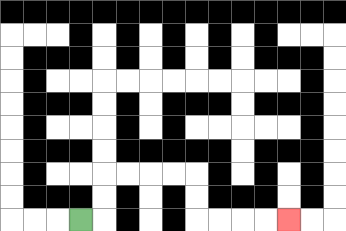{'start': '[3, 9]', 'end': '[12, 9]', 'path_directions': 'R,U,U,R,R,R,R,D,D,R,R,R,R', 'path_coordinates': '[[3, 9], [4, 9], [4, 8], [4, 7], [5, 7], [6, 7], [7, 7], [8, 7], [8, 8], [8, 9], [9, 9], [10, 9], [11, 9], [12, 9]]'}